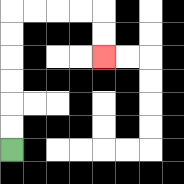{'start': '[0, 6]', 'end': '[4, 2]', 'path_directions': 'U,U,U,U,U,U,R,R,R,R,D,D', 'path_coordinates': '[[0, 6], [0, 5], [0, 4], [0, 3], [0, 2], [0, 1], [0, 0], [1, 0], [2, 0], [3, 0], [4, 0], [4, 1], [4, 2]]'}